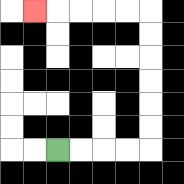{'start': '[2, 6]', 'end': '[1, 0]', 'path_directions': 'R,R,R,R,U,U,U,U,U,U,L,L,L,L,L', 'path_coordinates': '[[2, 6], [3, 6], [4, 6], [5, 6], [6, 6], [6, 5], [6, 4], [6, 3], [6, 2], [6, 1], [6, 0], [5, 0], [4, 0], [3, 0], [2, 0], [1, 0]]'}